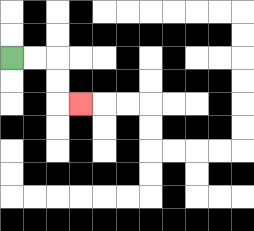{'start': '[0, 2]', 'end': '[3, 4]', 'path_directions': 'R,R,D,D,R', 'path_coordinates': '[[0, 2], [1, 2], [2, 2], [2, 3], [2, 4], [3, 4]]'}